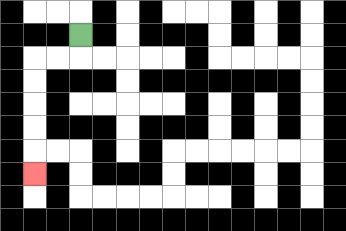{'start': '[3, 1]', 'end': '[1, 7]', 'path_directions': 'D,L,L,D,D,D,D,D', 'path_coordinates': '[[3, 1], [3, 2], [2, 2], [1, 2], [1, 3], [1, 4], [1, 5], [1, 6], [1, 7]]'}